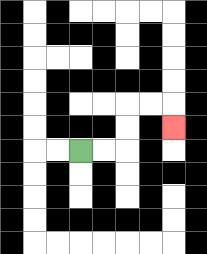{'start': '[3, 6]', 'end': '[7, 5]', 'path_directions': 'R,R,U,U,R,R,D', 'path_coordinates': '[[3, 6], [4, 6], [5, 6], [5, 5], [5, 4], [6, 4], [7, 4], [7, 5]]'}